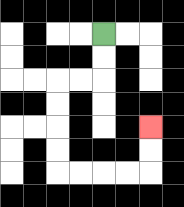{'start': '[4, 1]', 'end': '[6, 5]', 'path_directions': 'D,D,L,L,D,D,D,D,R,R,R,R,U,U', 'path_coordinates': '[[4, 1], [4, 2], [4, 3], [3, 3], [2, 3], [2, 4], [2, 5], [2, 6], [2, 7], [3, 7], [4, 7], [5, 7], [6, 7], [6, 6], [6, 5]]'}